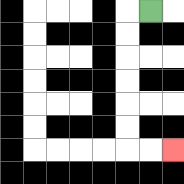{'start': '[6, 0]', 'end': '[7, 6]', 'path_directions': 'L,D,D,D,D,D,D,R,R', 'path_coordinates': '[[6, 0], [5, 0], [5, 1], [5, 2], [5, 3], [5, 4], [5, 5], [5, 6], [6, 6], [7, 6]]'}